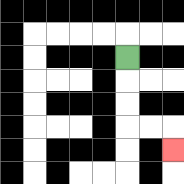{'start': '[5, 2]', 'end': '[7, 6]', 'path_directions': 'D,D,D,R,R,D', 'path_coordinates': '[[5, 2], [5, 3], [5, 4], [5, 5], [6, 5], [7, 5], [7, 6]]'}